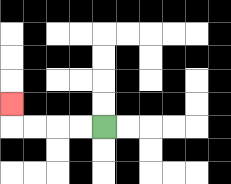{'start': '[4, 5]', 'end': '[0, 4]', 'path_directions': 'L,L,L,L,U', 'path_coordinates': '[[4, 5], [3, 5], [2, 5], [1, 5], [0, 5], [0, 4]]'}